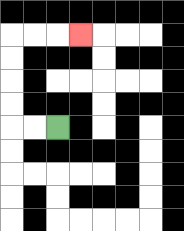{'start': '[2, 5]', 'end': '[3, 1]', 'path_directions': 'L,L,U,U,U,U,R,R,R', 'path_coordinates': '[[2, 5], [1, 5], [0, 5], [0, 4], [0, 3], [0, 2], [0, 1], [1, 1], [2, 1], [3, 1]]'}